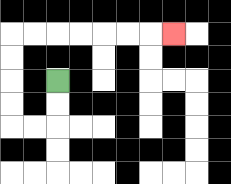{'start': '[2, 3]', 'end': '[7, 1]', 'path_directions': 'D,D,L,L,U,U,U,U,R,R,R,R,R,R,R', 'path_coordinates': '[[2, 3], [2, 4], [2, 5], [1, 5], [0, 5], [0, 4], [0, 3], [0, 2], [0, 1], [1, 1], [2, 1], [3, 1], [4, 1], [5, 1], [6, 1], [7, 1]]'}